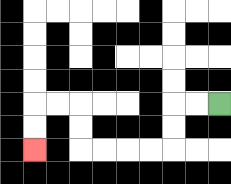{'start': '[9, 4]', 'end': '[1, 6]', 'path_directions': 'L,L,D,D,L,L,L,L,U,U,L,L,D,D', 'path_coordinates': '[[9, 4], [8, 4], [7, 4], [7, 5], [7, 6], [6, 6], [5, 6], [4, 6], [3, 6], [3, 5], [3, 4], [2, 4], [1, 4], [1, 5], [1, 6]]'}